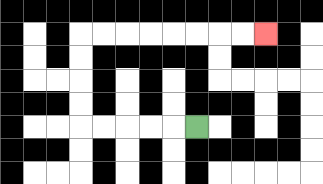{'start': '[8, 5]', 'end': '[11, 1]', 'path_directions': 'L,L,L,L,L,U,U,U,U,R,R,R,R,R,R,R,R', 'path_coordinates': '[[8, 5], [7, 5], [6, 5], [5, 5], [4, 5], [3, 5], [3, 4], [3, 3], [3, 2], [3, 1], [4, 1], [5, 1], [6, 1], [7, 1], [8, 1], [9, 1], [10, 1], [11, 1]]'}